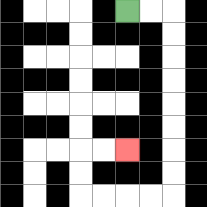{'start': '[5, 0]', 'end': '[5, 6]', 'path_directions': 'R,R,D,D,D,D,D,D,D,D,L,L,L,L,U,U,R,R', 'path_coordinates': '[[5, 0], [6, 0], [7, 0], [7, 1], [7, 2], [7, 3], [7, 4], [7, 5], [7, 6], [7, 7], [7, 8], [6, 8], [5, 8], [4, 8], [3, 8], [3, 7], [3, 6], [4, 6], [5, 6]]'}